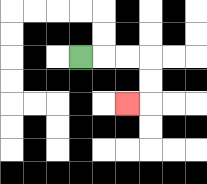{'start': '[3, 2]', 'end': '[5, 4]', 'path_directions': 'R,R,R,D,D,L', 'path_coordinates': '[[3, 2], [4, 2], [5, 2], [6, 2], [6, 3], [6, 4], [5, 4]]'}